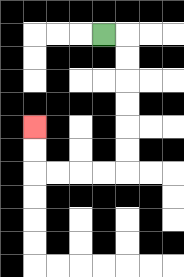{'start': '[4, 1]', 'end': '[1, 5]', 'path_directions': 'R,D,D,D,D,D,D,L,L,L,L,U,U', 'path_coordinates': '[[4, 1], [5, 1], [5, 2], [5, 3], [5, 4], [5, 5], [5, 6], [5, 7], [4, 7], [3, 7], [2, 7], [1, 7], [1, 6], [1, 5]]'}